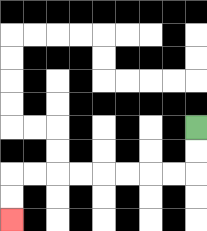{'start': '[8, 5]', 'end': '[0, 9]', 'path_directions': 'D,D,L,L,L,L,L,L,L,L,D,D', 'path_coordinates': '[[8, 5], [8, 6], [8, 7], [7, 7], [6, 7], [5, 7], [4, 7], [3, 7], [2, 7], [1, 7], [0, 7], [0, 8], [0, 9]]'}